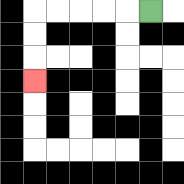{'start': '[6, 0]', 'end': '[1, 3]', 'path_directions': 'L,L,L,L,L,D,D,D', 'path_coordinates': '[[6, 0], [5, 0], [4, 0], [3, 0], [2, 0], [1, 0], [1, 1], [1, 2], [1, 3]]'}